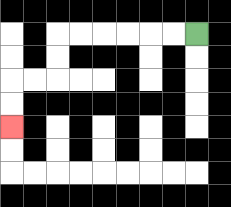{'start': '[8, 1]', 'end': '[0, 5]', 'path_directions': 'L,L,L,L,L,L,D,D,L,L,D,D', 'path_coordinates': '[[8, 1], [7, 1], [6, 1], [5, 1], [4, 1], [3, 1], [2, 1], [2, 2], [2, 3], [1, 3], [0, 3], [0, 4], [0, 5]]'}